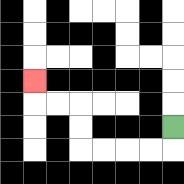{'start': '[7, 5]', 'end': '[1, 3]', 'path_directions': 'D,L,L,L,L,U,U,L,L,U', 'path_coordinates': '[[7, 5], [7, 6], [6, 6], [5, 6], [4, 6], [3, 6], [3, 5], [3, 4], [2, 4], [1, 4], [1, 3]]'}